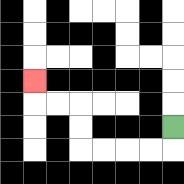{'start': '[7, 5]', 'end': '[1, 3]', 'path_directions': 'D,L,L,L,L,U,U,L,L,U', 'path_coordinates': '[[7, 5], [7, 6], [6, 6], [5, 6], [4, 6], [3, 6], [3, 5], [3, 4], [2, 4], [1, 4], [1, 3]]'}